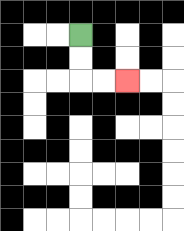{'start': '[3, 1]', 'end': '[5, 3]', 'path_directions': 'D,D,R,R', 'path_coordinates': '[[3, 1], [3, 2], [3, 3], [4, 3], [5, 3]]'}